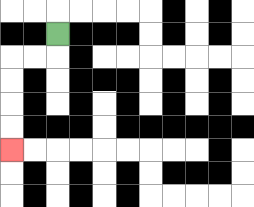{'start': '[2, 1]', 'end': '[0, 6]', 'path_directions': 'D,L,L,D,D,D,D', 'path_coordinates': '[[2, 1], [2, 2], [1, 2], [0, 2], [0, 3], [0, 4], [0, 5], [0, 6]]'}